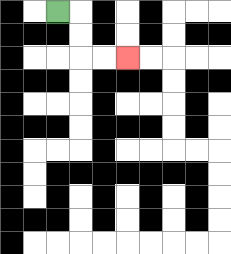{'start': '[2, 0]', 'end': '[5, 2]', 'path_directions': 'R,D,D,R,R', 'path_coordinates': '[[2, 0], [3, 0], [3, 1], [3, 2], [4, 2], [5, 2]]'}